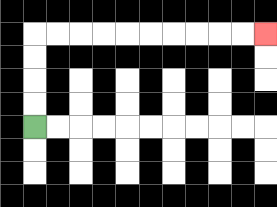{'start': '[1, 5]', 'end': '[11, 1]', 'path_directions': 'U,U,U,U,R,R,R,R,R,R,R,R,R,R', 'path_coordinates': '[[1, 5], [1, 4], [1, 3], [1, 2], [1, 1], [2, 1], [3, 1], [4, 1], [5, 1], [6, 1], [7, 1], [8, 1], [9, 1], [10, 1], [11, 1]]'}